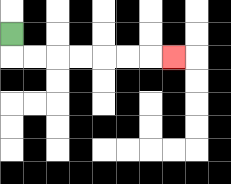{'start': '[0, 1]', 'end': '[7, 2]', 'path_directions': 'D,R,R,R,R,R,R,R', 'path_coordinates': '[[0, 1], [0, 2], [1, 2], [2, 2], [3, 2], [4, 2], [5, 2], [6, 2], [7, 2]]'}